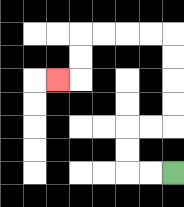{'start': '[7, 7]', 'end': '[2, 3]', 'path_directions': 'L,L,U,U,R,R,U,U,U,U,L,L,L,L,D,D,L', 'path_coordinates': '[[7, 7], [6, 7], [5, 7], [5, 6], [5, 5], [6, 5], [7, 5], [7, 4], [7, 3], [7, 2], [7, 1], [6, 1], [5, 1], [4, 1], [3, 1], [3, 2], [3, 3], [2, 3]]'}